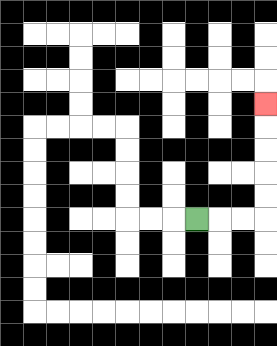{'start': '[8, 9]', 'end': '[11, 4]', 'path_directions': 'R,R,R,U,U,U,U,U', 'path_coordinates': '[[8, 9], [9, 9], [10, 9], [11, 9], [11, 8], [11, 7], [11, 6], [11, 5], [11, 4]]'}